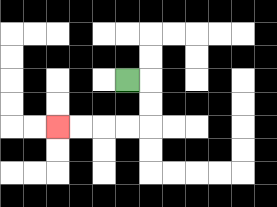{'start': '[5, 3]', 'end': '[2, 5]', 'path_directions': 'R,D,D,L,L,L,L', 'path_coordinates': '[[5, 3], [6, 3], [6, 4], [6, 5], [5, 5], [4, 5], [3, 5], [2, 5]]'}